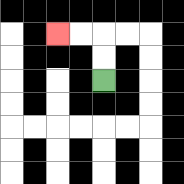{'start': '[4, 3]', 'end': '[2, 1]', 'path_directions': 'U,U,L,L', 'path_coordinates': '[[4, 3], [4, 2], [4, 1], [3, 1], [2, 1]]'}